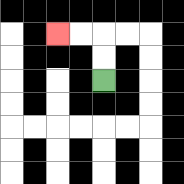{'start': '[4, 3]', 'end': '[2, 1]', 'path_directions': 'U,U,L,L', 'path_coordinates': '[[4, 3], [4, 2], [4, 1], [3, 1], [2, 1]]'}